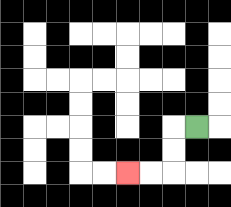{'start': '[8, 5]', 'end': '[5, 7]', 'path_directions': 'L,D,D,L,L', 'path_coordinates': '[[8, 5], [7, 5], [7, 6], [7, 7], [6, 7], [5, 7]]'}